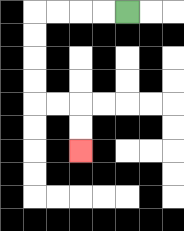{'start': '[5, 0]', 'end': '[3, 6]', 'path_directions': 'L,L,L,L,D,D,D,D,R,R,D,D', 'path_coordinates': '[[5, 0], [4, 0], [3, 0], [2, 0], [1, 0], [1, 1], [1, 2], [1, 3], [1, 4], [2, 4], [3, 4], [3, 5], [3, 6]]'}